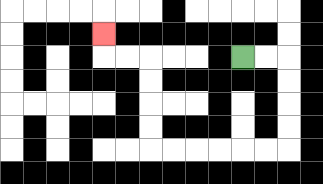{'start': '[10, 2]', 'end': '[4, 1]', 'path_directions': 'R,R,D,D,D,D,L,L,L,L,L,L,U,U,U,U,L,L,U', 'path_coordinates': '[[10, 2], [11, 2], [12, 2], [12, 3], [12, 4], [12, 5], [12, 6], [11, 6], [10, 6], [9, 6], [8, 6], [7, 6], [6, 6], [6, 5], [6, 4], [6, 3], [6, 2], [5, 2], [4, 2], [4, 1]]'}